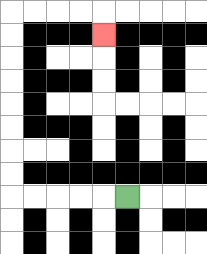{'start': '[5, 8]', 'end': '[4, 1]', 'path_directions': 'L,L,L,L,L,U,U,U,U,U,U,U,U,R,R,R,R,D', 'path_coordinates': '[[5, 8], [4, 8], [3, 8], [2, 8], [1, 8], [0, 8], [0, 7], [0, 6], [0, 5], [0, 4], [0, 3], [0, 2], [0, 1], [0, 0], [1, 0], [2, 0], [3, 0], [4, 0], [4, 1]]'}